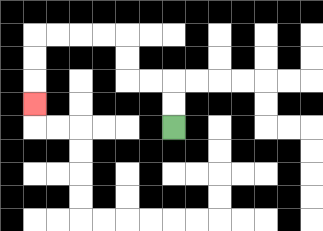{'start': '[7, 5]', 'end': '[1, 4]', 'path_directions': 'U,U,L,L,U,U,L,L,L,L,D,D,D', 'path_coordinates': '[[7, 5], [7, 4], [7, 3], [6, 3], [5, 3], [5, 2], [5, 1], [4, 1], [3, 1], [2, 1], [1, 1], [1, 2], [1, 3], [1, 4]]'}